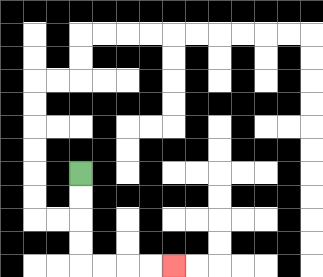{'start': '[3, 7]', 'end': '[7, 11]', 'path_directions': 'D,D,D,D,R,R,R,R', 'path_coordinates': '[[3, 7], [3, 8], [3, 9], [3, 10], [3, 11], [4, 11], [5, 11], [6, 11], [7, 11]]'}